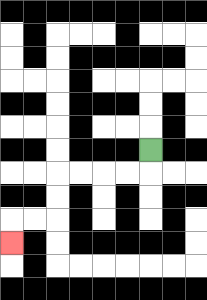{'start': '[6, 6]', 'end': '[0, 10]', 'path_directions': 'D,L,L,L,L,D,D,L,L,D', 'path_coordinates': '[[6, 6], [6, 7], [5, 7], [4, 7], [3, 7], [2, 7], [2, 8], [2, 9], [1, 9], [0, 9], [0, 10]]'}